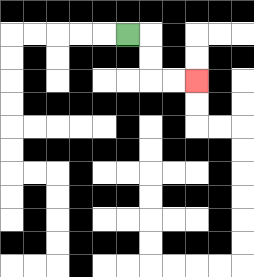{'start': '[5, 1]', 'end': '[8, 3]', 'path_directions': 'R,D,D,R,R', 'path_coordinates': '[[5, 1], [6, 1], [6, 2], [6, 3], [7, 3], [8, 3]]'}